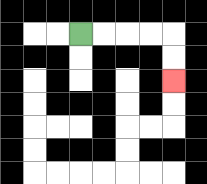{'start': '[3, 1]', 'end': '[7, 3]', 'path_directions': 'R,R,R,R,D,D', 'path_coordinates': '[[3, 1], [4, 1], [5, 1], [6, 1], [7, 1], [7, 2], [7, 3]]'}